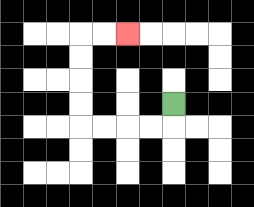{'start': '[7, 4]', 'end': '[5, 1]', 'path_directions': 'D,L,L,L,L,U,U,U,U,R,R', 'path_coordinates': '[[7, 4], [7, 5], [6, 5], [5, 5], [4, 5], [3, 5], [3, 4], [3, 3], [3, 2], [3, 1], [4, 1], [5, 1]]'}